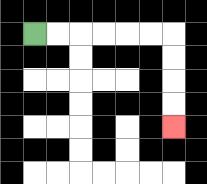{'start': '[1, 1]', 'end': '[7, 5]', 'path_directions': 'R,R,R,R,R,R,D,D,D,D', 'path_coordinates': '[[1, 1], [2, 1], [3, 1], [4, 1], [5, 1], [6, 1], [7, 1], [7, 2], [7, 3], [7, 4], [7, 5]]'}